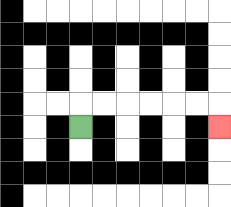{'start': '[3, 5]', 'end': '[9, 5]', 'path_directions': 'U,R,R,R,R,R,R,D', 'path_coordinates': '[[3, 5], [3, 4], [4, 4], [5, 4], [6, 4], [7, 4], [8, 4], [9, 4], [9, 5]]'}